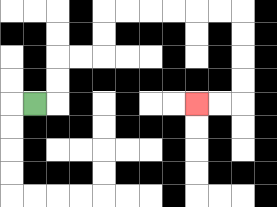{'start': '[1, 4]', 'end': '[8, 4]', 'path_directions': 'R,U,U,R,R,U,U,R,R,R,R,R,R,D,D,D,D,L,L', 'path_coordinates': '[[1, 4], [2, 4], [2, 3], [2, 2], [3, 2], [4, 2], [4, 1], [4, 0], [5, 0], [6, 0], [7, 0], [8, 0], [9, 0], [10, 0], [10, 1], [10, 2], [10, 3], [10, 4], [9, 4], [8, 4]]'}